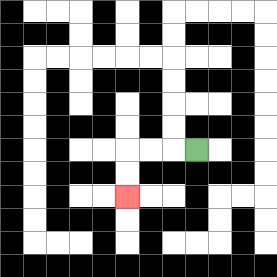{'start': '[8, 6]', 'end': '[5, 8]', 'path_directions': 'L,L,L,D,D', 'path_coordinates': '[[8, 6], [7, 6], [6, 6], [5, 6], [5, 7], [5, 8]]'}